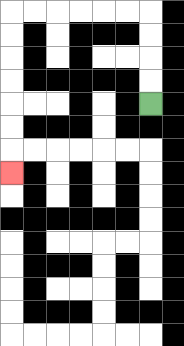{'start': '[6, 4]', 'end': '[0, 7]', 'path_directions': 'U,U,U,U,L,L,L,L,L,L,D,D,D,D,D,D,D', 'path_coordinates': '[[6, 4], [6, 3], [6, 2], [6, 1], [6, 0], [5, 0], [4, 0], [3, 0], [2, 0], [1, 0], [0, 0], [0, 1], [0, 2], [0, 3], [0, 4], [0, 5], [0, 6], [0, 7]]'}